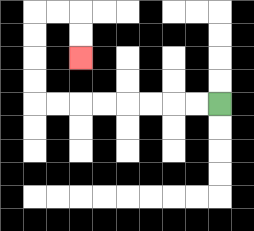{'start': '[9, 4]', 'end': '[3, 2]', 'path_directions': 'L,L,L,L,L,L,L,L,U,U,U,U,R,R,D,D', 'path_coordinates': '[[9, 4], [8, 4], [7, 4], [6, 4], [5, 4], [4, 4], [3, 4], [2, 4], [1, 4], [1, 3], [1, 2], [1, 1], [1, 0], [2, 0], [3, 0], [3, 1], [3, 2]]'}